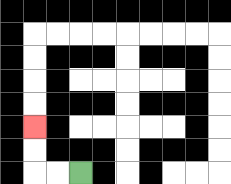{'start': '[3, 7]', 'end': '[1, 5]', 'path_directions': 'L,L,U,U', 'path_coordinates': '[[3, 7], [2, 7], [1, 7], [1, 6], [1, 5]]'}